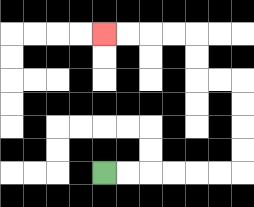{'start': '[4, 7]', 'end': '[4, 1]', 'path_directions': 'R,R,R,R,R,R,U,U,U,U,L,L,U,U,L,L,L,L', 'path_coordinates': '[[4, 7], [5, 7], [6, 7], [7, 7], [8, 7], [9, 7], [10, 7], [10, 6], [10, 5], [10, 4], [10, 3], [9, 3], [8, 3], [8, 2], [8, 1], [7, 1], [6, 1], [5, 1], [4, 1]]'}